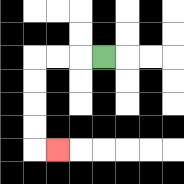{'start': '[4, 2]', 'end': '[2, 6]', 'path_directions': 'L,L,L,D,D,D,D,R', 'path_coordinates': '[[4, 2], [3, 2], [2, 2], [1, 2], [1, 3], [1, 4], [1, 5], [1, 6], [2, 6]]'}